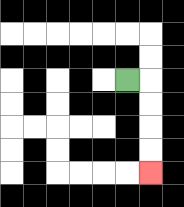{'start': '[5, 3]', 'end': '[6, 7]', 'path_directions': 'R,D,D,D,D', 'path_coordinates': '[[5, 3], [6, 3], [6, 4], [6, 5], [6, 6], [6, 7]]'}